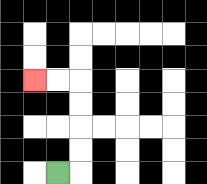{'start': '[2, 7]', 'end': '[1, 3]', 'path_directions': 'R,U,U,U,U,L,L', 'path_coordinates': '[[2, 7], [3, 7], [3, 6], [3, 5], [3, 4], [3, 3], [2, 3], [1, 3]]'}